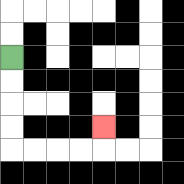{'start': '[0, 2]', 'end': '[4, 5]', 'path_directions': 'D,D,D,D,R,R,R,R,U', 'path_coordinates': '[[0, 2], [0, 3], [0, 4], [0, 5], [0, 6], [1, 6], [2, 6], [3, 6], [4, 6], [4, 5]]'}